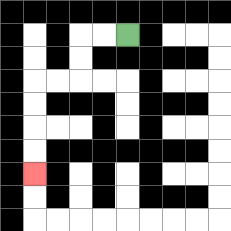{'start': '[5, 1]', 'end': '[1, 7]', 'path_directions': 'L,L,D,D,L,L,D,D,D,D', 'path_coordinates': '[[5, 1], [4, 1], [3, 1], [3, 2], [3, 3], [2, 3], [1, 3], [1, 4], [1, 5], [1, 6], [1, 7]]'}